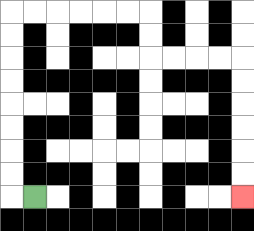{'start': '[1, 8]', 'end': '[10, 8]', 'path_directions': 'L,U,U,U,U,U,U,U,U,R,R,R,R,R,R,D,D,R,R,R,R,D,D,D,D,D,D', 'path_coordinates': '[[1, 8], [0, 8], [0, 7], [0, 6], [0, 5], [0, 4], [0, 3], [0, 2], [0, 1], [0, 0], [1, 0], [2, 0], [3, 0], [4, 0], [5, 0], [6, 0], [6, 1], [6, 2], [7, 2], [8, 2], [9, 2], [10, 2], [10, 3], [10, 4], [10, 5], [10, 6], [10, 7], [10, 8]]'}